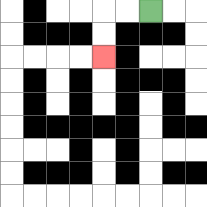{'start': '[6, 0]', 'end': '[4, 2]', 'path_directions': 'L,L,D,D', 'path_coordinates': '[[6, 0], [5, 0], [4, 0], [4, 1], [4, 2]]'}